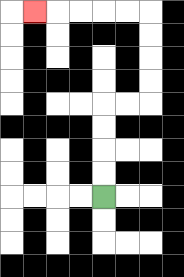{'start': '[4, 8]', 'end': '[1, 0]', 'path_directions': 'U,U,U,U,R,R,U,U,U,U,L,L,L,L,L', 'path_coordinates': '[[4, 8], [4, 7], [4, 6], [4, 5], [4, 4], [5, 4], [6, 4], [6, 3], [6, 2], [6, 1], [6, 0], [5, 0], [4, 0], [3, 0], [2, 0], [1, 0]]'}